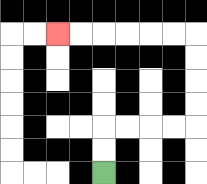{'start': '[4, 7]', 'end': '[2, 1]', 'path_directions': 'U,U,R,R,R,R,U,U,U,U,L,L,L,L,L,L', 'path_coordinates': '[[4, 7], [4, 6], [4, 5], [5, 5], [6, 5], [7, 5], [8, 5], [8, 4], [8, 3], [8, 2], [8, 1], [7, 1], [6, 1], [5, 1], [4, 1], [3, 1], [2, 1]]'}